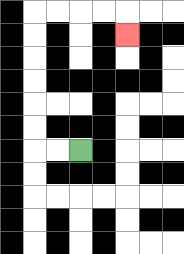{'start': '[3, 6]', 'end': '[5, 1]', 'path_directions': 'L,L,U,U,U,U,U,U,R,R,R,R,D', 'path_coordinates': '[[3, 6], [2, 6], [1, 6], [1, 5], [1, 4], [1, 3], [1, 2], [1, 1], [1, 0], [2, 0], [3, 0], [4, 0], [5, 0], [5, 1]]'}